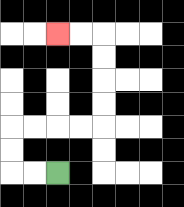{'start': '[2, 7]', 'end': '[2, 1]', 'path_directions': 'L,L,U,U,R,R,R,R,U,U,U,U,L,L', 'path_coordinates': '[[2, 7], [1, 7], [0, 7], [0, 6], [0, 5], [1, 5], [2, 5], [3, 5], [4, 5], [4, 4], [4, 3], [4, 2], [4, 1], [3, 1], [2, 1]]'}